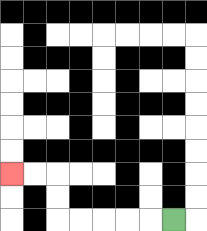{'start': '[7, 9]', 'end': '[0, 7]', 'path_directions': 'L,L,L,L,L,U,U,L,L', 'path_coordinates': '[[7, 9], [6, 9], [5, 9], [4, 9], [3, 9], [2, 9], [2, 8], [2, 7], [1, 7], [0, 7]]'}